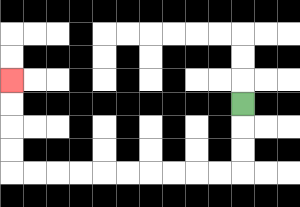{'start': '[10, 4]', 'end': '[0, 3]', 'path_directions': 'D,D,D,L,L,L,L,L,L,L,L,L,L,U,U,U,U', 'path_coordinates': '[[10, 4], [10, 5], [10, 6], [10, 7], [9, 7], [8, 7], [7, 7], [6, 7], [5, 7], [4, 7], [3, 7], [2, 7], [1, 7], [0, 7], [0, 6], [0, 5], [0, 4], [0, 3]]'}